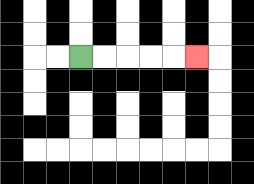{'start': '[3, 2]', 'end': '[8, 2]', 'path_directions': 'R,R,R,R,R', 'path_coordinates': '[[3, 2], [4, 2], [5, 2], [6, 2], [7, 2], [8, 2]]'}